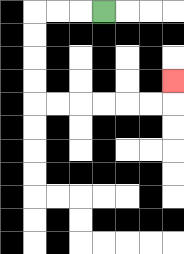{'start': '[4, 0]', 'end': '[7, 3]', 'path_directions': 'L,L,L,D,D,D,D,R,R,R,R,R,R,U', 'path_coordinates': '[[4, 0], [3, 0], [2, 0], [1, 0], [1, 1], [1, 2], [1, 3], [1, 4], [2, 4], [3, 4], [4, 4], [5, 4], [6, 4], [7, 4], [7, 3]]'}